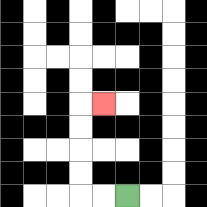{'start': '[5, 8]', 'end': '[4, 4]', 'path_directions': 'L,L,U,U,U,U,R', 'path_coordinates': '[[5, 8], [4, 8], [3, 8], [3, 7], [3, 6], [3, 5], [3, 4], [4, 4]]'}